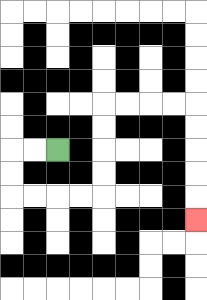{'start': '[2, 6]', 'end': '[8, 9]', 'path_directions': 'L,L,D,D,R,R,R,R,U,U,U,U,R,R,R,R,D,D,D,D,D', 'path_coordinates': '[[2, 6], [1, 6], [0, 6], [0, 7], [0, 8], [1, 8], [2, 8], [3, 8], [4, 8], [4, 7], [4, 6], [4, 5], [4, 4], [5, 4], [6, 4], [7, 4], [8, 4], [8, 5], [8, 6], [8, 7], [8, 8], [8, 9]]'}